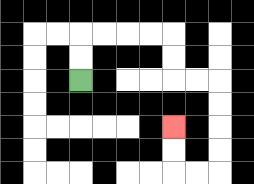{'start': '[3, 3]', 'end': '[7, 5]', 'path_directions': 'U,U,R,R,R,R,D,D,R,R,D,D,D,D,L,L,U,U', 'path_coordinates': '[[3, 3], [3, 2], [3, 1], [4, 1], [5, 1], [6, 1], [7, 1], [7, 2], [7, 3], [8, 3], [9, 3], [9, 4], [9, 5], [9, 6], [9, 7], [8, 7], [7, 7], [7, 6], [7, 5]]'}